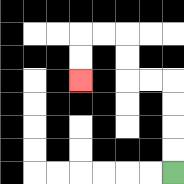{'start': '[7, 7]', 'end': '[3, 3]', 'path_directions': 'U,U,U,U,L,L,U,U,L,L,D,D', 'path_coordinates': '[[7, 7], [7, 6], [7, 5], [7, 4], [7, 3], [6, 3], [5, 3], [5, 2], [5, 1], [4, 1], [3, 1], [3, 2], [3, 3]]'}